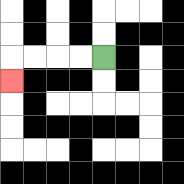{'start': '[4, 2]', 'end': '[0, 3]', 'path_directions': 'L,L,L,L,D', 'path_coordinates': '[[4, 2], [3, 2], [2, 2], [1, 2], [0, 2], [0, 3]]'}